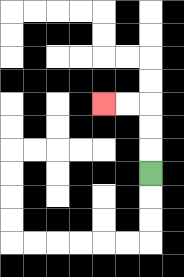{'start': '[6, 7]', 'end': '[4, 4]', 'path_directions': 'U,U,U,L,L', 'path_coordinates': '[[6, 7], [6, 6], [6, 5], [6, 4], [5, 4], [4, 4]]'}